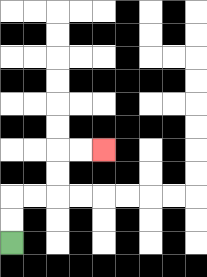{'start': '[0, 10]', 'end': '[4, 6]', 'path_directions': 'U,U,R,R,U,U,R,R', 'path_coordinates': '[[0, 10], [0, 9], [0, 8], [1, 8], [2, 8], [2, 7], [2, 6], [3, 6], [4, 6]]'}